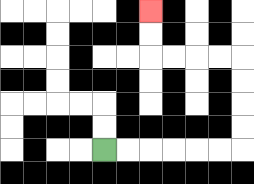{'start': '[4, 6]', 'end': '[6, 0]', 'path_directions': 'R,R,R,R,R,R,U,U,U,U,L,L,L,L,U,U', 'path_coordinates': '[[4, 6], [5, 6], [6, 6], [7, 6], [8, 6], [9, 6], [10, 6], [10, 5], [10, 4], [10, 3], [10, 2], [9, 2], [8, 2], [7, 2], [6, 2], [6, 1], [6, 0]]'}